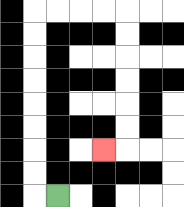{'start': '[2, 8]', 'end': '[4, 6]', 'path_directions': 'L,U,U,U,U,U,U,U,U,R,R,R,R,D,D,D,D,D,D,L', 'path_coordinates': '[[2, 8], [1, 8], [1, 7], [1, 6], [1, 5], [1, 4], [1, 3], [1, 2], [1, 1], [1, 0], [2, 0], [3, 0], [4, 0], [5, 0], [5, 1], [5, 2], [5, 3], [5, 4], [5, 5], [5, 6], [4, 6]]'}